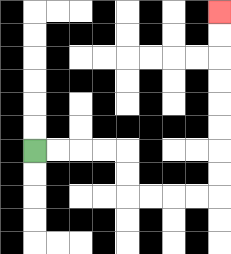{'start': '[1, 6]', 'end': '[9, 0]', 'path_directions': 'R,R,R,R,D,D,R,R,R,R,U,U,U,U,U,U,U,U', 'path_coordinates': '[[1, 6], [2, 6], [3, 6], [4, 6], [5, 6], [5, 7], [5, 8], [6, 8], [7, 8], [8, 8], [9, 8], [9, 7], [9, 6], [9, 5], [9, 4], [9, 3], [9, 2], [9, 1], [9, 0]]'}